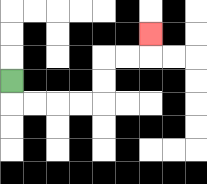{'start': '[0, 3]', 'end': '[6, 1]', 'path_directions': 'D,R,R,R,R,U,U,R,R,U', 'path_coordinates': '[[0, 3], [0, 4], [1, 4], [2, 4], [3, 4], [4, 4], [4, 3], [4, 2], [5, 2], [6, 2], [6, 1]]'}